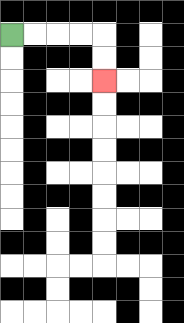{'start': '[0, 1]', 'end': '[4, 3]', 'path_directions': 'R,R,R,R,D,D', 'path_coordinates': '[[0, 1], [1, 1], [2, 1], [3, 1], [4, 1], [4, 2], [4, 3]]'}